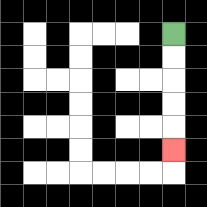{'start': '[7, 1]', 'end': '[7, 6]', 'path_directions': 'D,D,D,D,D', 'path_coordinates': '[[7, 1], [7, 2], [7, 3], [7, 4], [7, 5], [7, 6]]'}